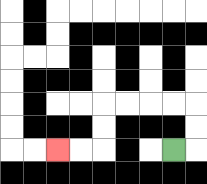{'start': '[7, 6]', 'end': '[2, 6]', 'path_directions': 'R,U,U,L,L,L,L,D,D,L,L', 'path_coordinates': '[[7, 6], [8, 6], [8, 5], [8, 4], [7, 4], [6, 4], [5, 4], [4, 4], [4, 5], [4, 6], [3, 6], [2, 6]]'}